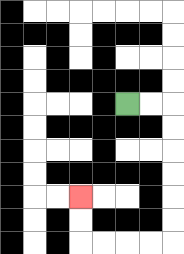{'start': '[5, 4]', 'end': '[3, 8]', 'path_directions': 'R,R,D,D,D,D,D,D,L,L,L,L,U,U', 'path_coordinates': '[[5, 4], [6, 4], [7, 4], [7, 5], [7, 6], [7, 7], [7, 8], [7, 9], [7, 10], [6, 10], [5, 10], [4, 10], [3, 10], [3, 9], [3, 8]]'}